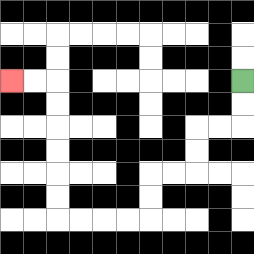{'start': '[10, 3]', 'end': '[0, 3]', 'path_directions': 'D,D,L,L,D,D,L,L,D,D,L,L,L,L,U,U,U,U,U,U,L,L', 'path_coordinates': '[[10, 3], [10, 4], [10, 5], [9, 5], [8, 5], [8, 6], [8, 7], [7, 7], [6, 7], [6, 8], [6, 9], [5, 9], [4, 9], [3, 9], [2, 9], [2, 8], [2, 7], [2, 6], [2, 5], [2, 4], [2, 3], [1, 3], [0, 3]]'}